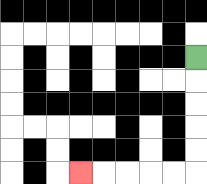{'start': '[8, 2]', 'end': '[3, 7]', 'path_directions': 'D,D,D,D,D,L,L,L,L,L', 'path_coordinates': '[[8, 2], [8, 3], [8, 4], [8, 5], [8, 6], [8, 7], [7, 7], [6, 7], [5, 7], [4, 7], [3, 7]]'}